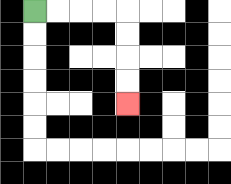{'start': '[1, 0]', 'end': '[5, 4]', 'path_directions': 'R,R,R,R,D,D,D,D', 'path_coordinates': '[[1, 0], [2, 0], [3, 0], [4, 0], [5, 0], [5, 1], [5, 2], [5, 3], [5, 4]]'}